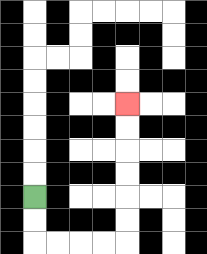{'start': '[1, 8]', 'end': '[5, 4]', 'path_directions': 'D,D,R,R,R,R,U,U,U,U,U,U', 'path_coordinates': '[[1, 8], [1, 9], [1, 10], [2, 10], [3, 10], [4, 10], [5, 10], [5, 9], [5, 8], [5, 7], [5, 6], [5, 5], [5, 4]]'}